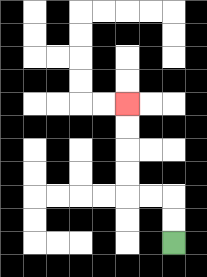{'start': '[7, 10]', 'end': '[5, 4]', 'path_directions': 'U,U,L,L,U,U,U,U', 'path_coordinates': '[[7, 10], [7, 9], [7, 8], [6, 8], [5, 8], [5, 7], [5, 6], [5, 5], [5, 4]]'}